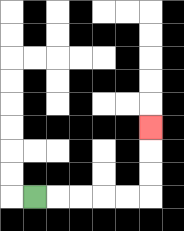{'start': '[1, 8]', 'end': '[6, 5]', 'path_directions': 'R,R,R,R,R,U,U,U', 'path_coordinates': '[[1, 8], [2, 8], [3, 8], [4, 8], [5, 8], [6, 8], [6, 7], [6, 6], [6, 5]]'}